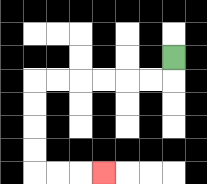{'start': '[7, 2]', 'end': '[4, 7]', 'path_directions': 'D,L,L,L,L,L,L,D,D,D,D,R,R,R', 'path_coordinates': '[[7, 2], [7, 3], [6, 3], [5, 3], [4, 3], [3, 3], [2, 3], [1, 3], [1, 4], [1, 5], [1, 6], [1, 7], [2, 7], [3, 7], [4, 7]]'}